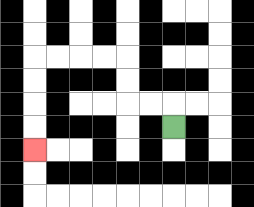{'start': '[7, 5]', 'end': '[1, 6]', 'path_directions': 'U,L,L,U,U,L,L,L,L,D,D,D,D', 'path_coordinates': '[[7, 5], [7, 4], [6, 4], [5, 4], [5, 3], [5, 2], [4, 2], [3, 2], [2, 2], [1, 2], [1, 3], [1, 4], [1, 5], [1, 6]]'}